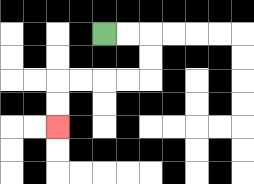{'start': '[4, 1]', 'end': '[2, 5]', 'path_directions': 'R,R,D,D,L,L,L,L,D,D', 'path_coordinates': '[[4, 1], [5, 1], [6, 1], [6, 2], [6, 3], [5, 3], [4, 3], [3, 3], [2, 3], [2, 4], [2, 5]]'}